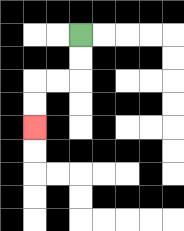{'start': '[3, 1]', 'end': '[1, 5]', 'path_directions': 'D,D,L,L,D,D', 'path_coordinates': '[[3, 1], [3, 2], [3, 3], [2, 3], [1, 3], [1, 4], [1, 5]]'}